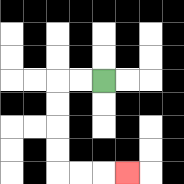{'start': '[4, 3]', 'end': '[5, 7]', 'path_directions': 'L,L,D,D,D,D,R,R,R', 'path_coordinates': '[[4, 3], [3, 3], [2, 3], [2, 4], [2, 5], [2, 6], [2, 7], [3, 7], [4, 7], [5, 7]]'}